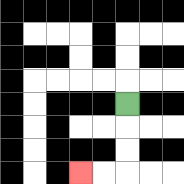{'start': '[5, 4]', 'end': '[3, 7]', 'path_directions': 'D,D,D,L,L', 'path_coordinates': '[[5, 4], [5, 5], [5, 6], [5, 7], [4, 7], [3, 7]]'}